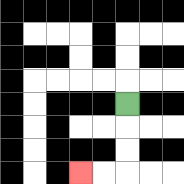{'start': '[5, 4]', 'end': '[3, 7]', 'path_directions': 'D,D,D,L,L', 'path_coordinates': '[[5, 4], [5, 5], [5, 6], [5, 7], [4, 7], [3, 7]]'}